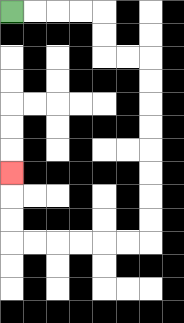{'start': '[0, 0]', 'end': '[0, 7]', 'path_directions': 'R,R,R,R,D,D,R,R,D,D,D,D,D,D,D,D,L,L,L,L,L,L,U,U,U', 'path_coordinates': '[[0, 0], [1, 0], [2, 0], [3, 0], [4, 0], [4, 1], [4, 2], [5, 2], [6, 2], [6, 3], [6, 4], [6, 5], [6, 6], [6, 7], [6, 8], [6, 9], [6, 10], [5, 10], [4, 10], [3, 10], [2, 10], [1, 10], [0, 10], [0, 9], [0, 8], [0, 7]]'}